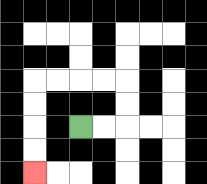{'start': '[3, 5]', 'end': '[1, 7]', 'path_directions': 'R,R,U,U,L,L,L,L,D,D,D,D', 'path_coordinates': '[[3, 5], [4, 5], [5, 5], [5, 4], [5, 3], [4, 3], [3, 3], [2, 3], [1, 3], [1, 4], [1, 5], [1, 6], [1, 7]]'}